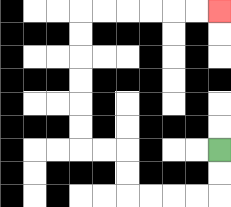{'start': '[9, 6]', 'end': '[9, 0]', 'path_directions': 'D,D,L,L,L,L,U,U,L,L,U,U,U,U,U,U,R,R,R,R,R,R', 'path_coordinates': '[[9, 6], [9, 7], [9, 8], [8, 8], [7, 8], [6, 8], [5, 8], [5, 7], [5, 6], [4, 6], [3, 6], [3, 5], [3, 4], [3, 3], [3, 2], [3, 1], [3, 0], [4, 0], [5, 0], [6, 0], [7, 0], [8, 0], [9, 0]]'}